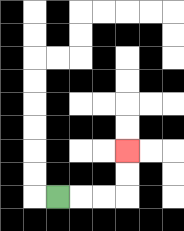{'start': '[2, 8]', 'end': '[5, 6]', 'path_directions': 'R,R,R,U,U', 'path_coordinates': '[[2, 8], [3, 8], [4, 8], [5, 8], [5, 7], [5, 6]]'}